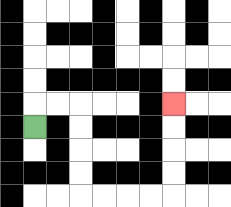{'start': '[1, 5]', 'end': '[7, 4]', 'path_directions': 'U,R,R,D,D,D,D,R,R,R,R,U,U,U,U', 'path_coordinates': '[[1, 5], [1, 4], [2, 4], [3, 4], [3, 5], [3, 6], [3, 7], [3, 8], [4, 8], [5, 8], [6, 8], [7, 8], [7, 7], [7, 6], [7, 5], [7, 4]]'}